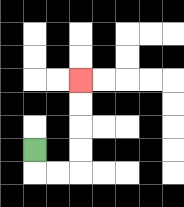{'start': '[1, 6]', 'end': '[3, 3]', 'path_directions': 'D,R,R,U,U,U,U', 'path_coordinates': '[[1, 6], [1, 7], [2, 7], [3, 7], [3, 6], [3, 5], [3, 4], [3, 3]]'}